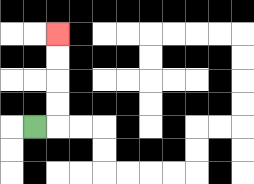{'start': '[1, 5]', 'end': '[2, 1]', 'path_directions': 'R,U,U,U,U', 'path_coordinates': '[[1, 5], [2, 5], [2, 4], [2, 3], [2, 2], [2, 1]]'}